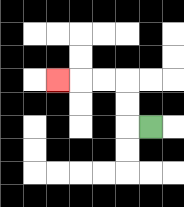{'start': '[6, 5]', 'end': '[2, 3]', 'path_directions': 'L,U,U,L,L,L', 'path_coordinates': '[[6, 5], [5, 5], [5, 4], [5, 3], [4, 3], [3, 3], [2, 3]]'}